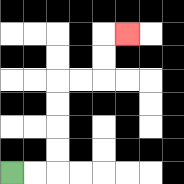{'start': '[0, 7]', 'end': '[5, 1]', 'path_directions': 'R,R,U,U,U,U,R,R,U,U,R', 'path_coordinates': '[[0, 7], [1, 7], [2, 7], [2, 6], [2, 5], [2, 4], [2, 3], [3, 3], [4, 3], [4, 2], [4, 1], [5, 1]]'}